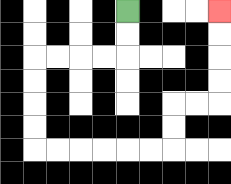{'start': '[5, 0]', 'end': '[9, 0]', 'path_directions': 'D,D,L,L,L,L,D,D,D,D,R,R,R,R,R,R,U,U,R,R,U,U,U,U', 'path_coordinates': '[[5, 0], [5, 1], [5, 2], [4, 2], [3, 2], [2, 2], [1, 2], [1, 3], [1, 4], [1, 5], [1, 6], [2, 6], [3, 6], [4, 6], [5, 6], [6, 6], [7, 6], [7, 5], [7, 4], [8, 4], [9, 4], [9, 3], [9, 2], [9, 1], [9, 0]]'}